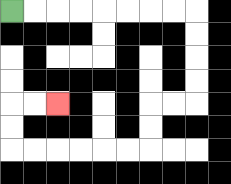{'start': '[0, 0]', 'end': '[2, 4]', 'path_directions': 'R,R,R,R,R,R,R,R,D,D,D,D,L,L,D,D,L,L,L,L,L,L,U,U,R,R', 'path_coordinates': '[[0, 0], [1, 0], [2, 0], [3, 0], [4, 0], [5, 0], [6, 0], [7, 0], [8, 0], [8, 1], [8, 2], [8, 3], [8, 4], [7, 4], [6, 4], [6, 5], [6, 6], [5, 6], [4, 6], [3, 6], [2, 6], [1, 6], [0, 6], [0, 5], [0, 4], [1, 4], [2, 4]]'}